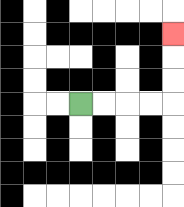{'start': '[3, 4]', 'end': '[7, 1]', 'path_directions': 'R,R,R,R,U,U,U', 'path_coordinates': '[[3, 4], [4, 4], [5, 4], [6, 4], [7, 4], [7, 3], [7, 2], [7, 1]]'}